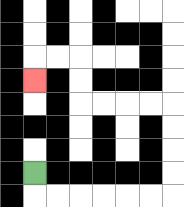{'start': '[1, 7]', 'end': '[1, 3]', 'path_directions': 'D,R,R,R,R,R,R,U,U,U,U,L,L,L,L,U,U,L,L,D', 'path_coordinates': '[[1, 7], [1, 8], [2, 8], [3, 8], [4, 8], [5, 8], [6, 8], [7, 8], [7, 7], [7, 6], [7, 5], [7, 4], [6, 4], [5, 4], [4, 4], [3, 4], [3, 3], [3, 2], [2, 2], [1, 2], [1, 3]]'}